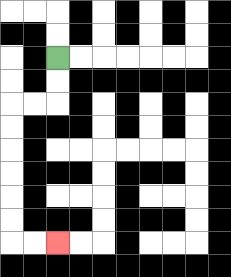{'start': '[2, 2]', 'end': '[2, 10]', 'path_directions': 'D,D,L,L,D,D,D,D,D,D,R,R', 'path_coordinates': '[[2, 2], [2, 3], [2, 4], [1, 4], [0, 4], [0, 5], [0, 6], [0, 7], [0, 8], [0, 9], [0, 10], [1, 10], [2, 10]]'}